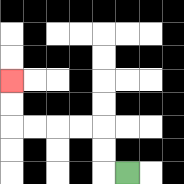{'start': '[5, 7]', 'end': '[0, 3]', 'path_directions': 'L,U,U,L,L,L,L,U,U', 'path_coordinates': '[[5, 7], [4, 7], [4, 6], [4, 5], [3, 5], [2, 5], [1, 5], [0, 5], [0, 4], [0, 3]]'}